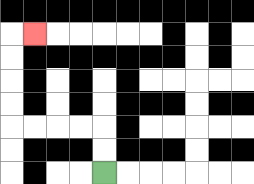{'start': '[4, 7]', 'end': '[1, 1]', 'path_directions': 'U,U,L,L,L,L,U,U,U,U,R', 'path_coordinates': '[[4, 7], [4, 6], [4, 5], [3, 5], [2, 5], [1, 5], [0, 5], [0, 4], [0, 3], [0, 2], [0, 1], [1, 1]]'}